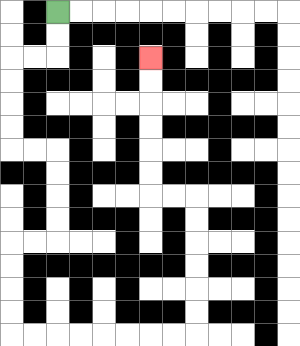{'start': '[2, 0]', 'end': '[6, 2]', 'path_directions': 'D,D,L,L,D,D,D,D,R,R,D,D,D,D,L,L,D,D,D,D,R,R,R,R,R,R,R,R,U,U,U,U,U,U,L,L,U,U,U,U,U,U', 'path_coordinates': '[[2, 0], [2, 1], [2, 2], [1, 2], [0, 2], [0, 3], [0, 4], [0, 5], [0, 6], [1, 6], [2, 6], [2, 7], [2, 8], [2, 9], [2, 10], [1, 10], [0, 10], [0, 11], [0, 12], [0, 13], [0, 14], [1, 14], [2, 14], [3, 14], [4, 14], [5, 14], [6, 14], [7, 14], [8, 14], [8, 13], [8, 12], [8, 11], [8, 10], [8, 9], [8, 8], [7, 8], [6, 8], [6, 7], [6, 6], [6, 5], [6, 4], [6, 3], [6, 2]]'}